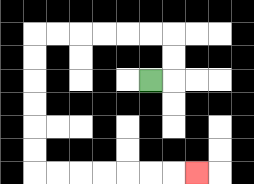{'start': '[6, 3]', 'end': '[8, 7]', 'path_directions': 'R,U,U,L,L,L,L,L,L,D,D,D,D,D,D,R,R,R,R,R,R,R', 'path_coordinates': '[[6, 3], [7, 3], [7, 2], [7, 1], [6, 1], [5, 1], [4, 1], [3, 1], [2, 1], [1, 1], [1, 2], [1, 3], [1, 4], [1, 5], [1, 6], [1, 7], [2, 7], [3, 7], [4, 7], [5, 7], [6, 7], [7, 7], [8, 7]]'}